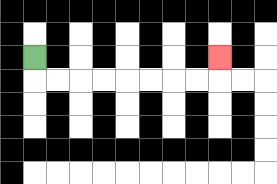{'start': '[1, 2]', 'end': '[9, 2]', 'path_directions': 'D,R,R,R,R,R,R,R,R,U', 'path_coordinates': '[[1, 2], [1, 3], [2, 3], [3, 3], [4, 3], [5, 3], [6, 3], [7, 3], [8, 3], [9, 3], [9, 2]]'}